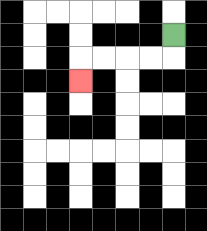{'start': '[7, 1]', 'end': '[3, 3]', 'path_directions': 'D,L,L,L,L,D', 'path_coordinates': '[[7, 1], [7, 2], [6, 2], [5, 2], [4, 2], [3, 2], [3, 3]]'}